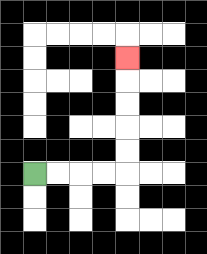{'start': '[1, 7]', 'end': '[5, 2]', 'path_directions': 'R,R,R,R,U,U,U,U,U', 'path_coordinates': '[[1, 7], [2, 7], [3, 7], [4, 7], [5, 7], [5, 6], [5, 5], [5, 4], [5, 3], [5, 2]]'}